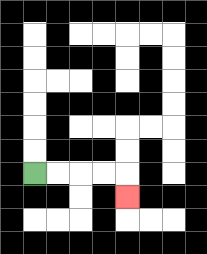{'start': '[1, 7]', 'end': '[5, 8]', 'path_directions': 'R,R,R,R,D', 'path_coordinates': '[[1, 7], [2, 7], [3, 7], [4, 7], [5, 7], [5, 8]]'}